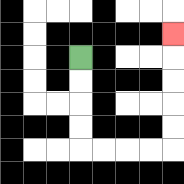{'start': '[3, 2]', 'end': '[7, 1]', 'path_directions': 'D,D,D,D,R,R,R,R,U,U,U,U,U', 'path_coordinates': '[[3, 2], [3, 3], [3, 4], [3, 5], [3, 6], [4, 6], [5, 6], [6, 6], [7, 6], [7, 5], [7, 4], [7, 3], [7, 2], [7, 1]]'}